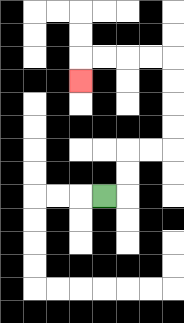{'start': '[4, 8]', 'end': '[3, 3]', 'path_directions': 'R,U,U,R,R,U,U,U,U,L,L,L,L,D', 'path_coordinates': '[[4, 8], [5, 8], [5, 7], [5, 6], [6, 6], [7, 6], [7, 5], [7, 4], [7, 3], [7, 2], [6, 2], [5, 2], [4, 2], [3, 2], [3, 3]]'}